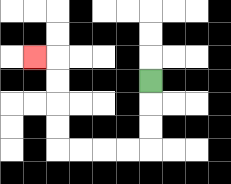{'start': '[6, 3]', 'end': '[1, 2]', 'path_directions': 'D,D,D,L,L,L,L,U,U,U,U,L', 'path_coordinates': '[[6, 3], [6, 4], [6, 5], [6, 6], [5, 6], [4, 6], [3, 6], [2, 6], [2, 5], [2, 4], [2, 3], [2, 2], [1, 2]]'}